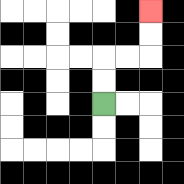{'start': '[4, 4]', 'end': '[6, 0]', 'path_directions': 'U,U,R,R,U,U', 'path_coordinates': '[[4, 4], [4, 3], [4, 2], [5, 2], [6, 2], [6, 1], [6, 0]]'}